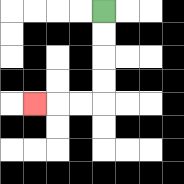{'start': '[4, 0]', 'end': '[1, 4]', 'path_directions': 'D,D,D,D,L,L,L', 'path_coordinates': '[[4, 0], [4, 1], [4, 2], [4, 3], [4, 4], [3, 4], [2, 4], [1, 4]]'}